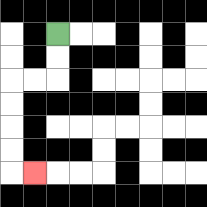{'start': '[2, 1]', 'end': '[1, 7]', 'path_directions': 'D,D,L,L,D,D,D,D,R', 'path_coordinates': '[[2, 1], [2, 2], [2, 3], [1, 3], [0, 3], [0, 4], [0, 5], [0, 6], [0, 7], [1, 7]]'}